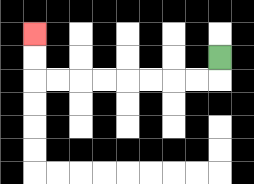{'start': '[9, 2]', 'end': '[1, 1]', 'path_directions': 'D,L,L,L,L,L,L,L,L,U,U', 'path_coordinates': '[[9, 2], [9, 3], [8, 3], [7, 3], [6, 3], [5, 3], [4, 3], [3, 3], [2, 3], [1, 3], [1, 2], [1, 1]]'}